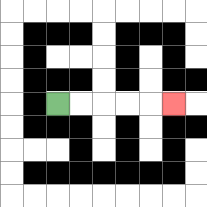{'start': '[2, 4]', 'end': '[7, 4]', 'path_directions': 'R,R,R,R,R', 'path_coordinates': '[[2, 4], [3, 4], [4, 4], [5, 4], [6, 4], [7, 4]]'}